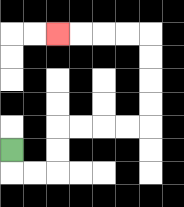{'start': '[0, 6]', 'end': '[2, 1]', 'path_directions': 'D,R,R,U,U,R,R,R,R,U,U,U,U,L,L,L,L', 'path_coordinates': '[[0, 6], [0, 7], [1, 7], [2, 7], [2, 6], [2, 5], [3, 5], [4, 5], [5, 5], [6, 5], [6, 4], [6, 3], [6, 2], [6, 1], [5, 1], [4, 1], [3, 1], [2, 1]]'}